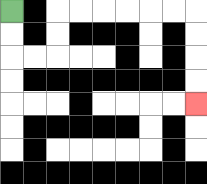{'start': '[0, 0]', 'end': '[8, 4]', 'path_directions': 'D,D,R,R,U,U,R,R,R,R,R,R,D,D,D,D', 'path_coordinates': '[[0, 0], [0, 1], [0, 2], [1, 2], [2, 2], [2, 1], [2, 0], [3, 0], [4, 0], [5, 0], [6, 0], [7, 0], [8, 0], [8, 1], [8, 2], [8, 3], [8, 4]]'}